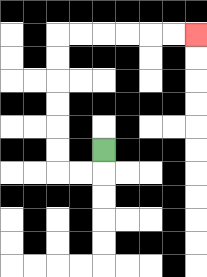{'start': '[4, 6]', 'end': '[8, 1]', 'path_directions': 'D,L,L,U,U,U,U,U,U,R,R,R,R,R,R', 'path_coordinates': '[[4, 6], [4, 7], [3, 7], [2, 7], [2, 6], [2, 5], [2, 4], [2, 3], [2, 2], [2, 1], [3, 1], [4, 1], [5, 1], [6, 1], [7, 1], [8, 1]]'}